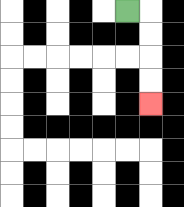{'start': '[5, 0]', 'end': '[6, 4]', 'path_directions': 'R,D,D,D,D', 'path_coordinates': '[[5, 0], [6, 0], [6, 1], [6, 2], [6, 3], [6, 4]]'}